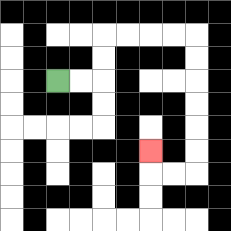{'start': '[2, 3]', 'end': '[6, 6]', 'path_directions': 'R,R,U,U,R,R,R,R,D,D,D,D,D,D,L,L,U', 'path_coordinates': '[[2, 3], [3, 3], [4, 3], [4, 2], [4, 1], [5, 1], [6, 1], [7, 1], [8, 1], [8, 2], [8, 3], [8, 4], [8, 5], [8, 6], [8, 7], [7, 7], [6, 7], [6, 6]]'}